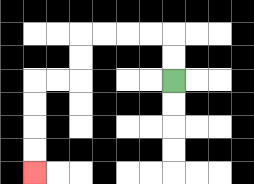{'start': '[7, 3]', 'end': '[1, 7]', 'path_directions': 'U,U,L,L,L,L,D,D,L,L,D,D,D,D', 'path_coordinates': '[[7, 3], [7, 2], [7, 1], [6, 1], [5, 1], [4, 1], [3, 1], [3, 2], [3, 3], [2, 3], [1, 3], [1, 4], [1, 5], [1, 6], [1, 7]]'}